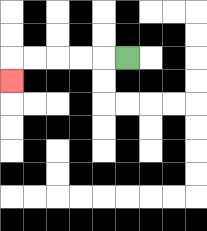{'start': '[5, 2]', 'end': '[0, 3]', 'path_directions': 'L,L,L,L,L,D', 'path_coordinates': '[[5, 2], [4, 2], [3, 2], [2, 2], [1, 2], [0, 2], [0, 3]]'}